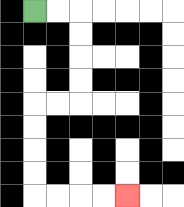{'start': '[1, 0]', 'end': '[5, 8]', 'path_directions': 'R,R,D,D,D,D,L,L,D,D,D,D,R,R,R,R', 'path_coordinates': '[[1, 0], [2, 0], [3, 0], [3, 1], [3, 2], [3, 3], [3, 4], [2, 4], [1, 4], [1, 5], [1, 6], [1, 7], [1, 8], [2, 8], [3, 8], [4, 8], [5, 8]]'}